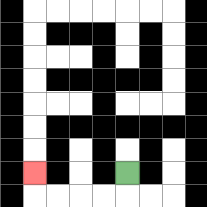{'start': '[5, 7]', 'end': '[1, 7]', 'path_directions': 'D,L,L,L,L,U', 'path_coordinates': '[[5, 7], [5, 8], [4, 8], [3, 8], [2, 8], [1, 8], [1, 7]]'}